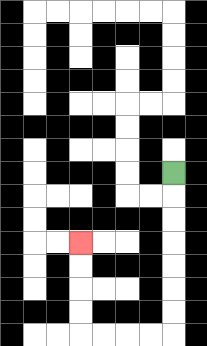{'start': '[7, 7]', 'end': '[3, 10]', 'path_directions': 'D,D,D,D,D,D,D,L,L,L,L,U,U,U,U', 'path_coordinates': '[[7, 7], [7, 8], [7, 9], [7, 10], [7, 11], [7, 12], [7, 13], [7, 14], [6, 14], [5, 14], [4, 14], [3, 14], [3, 13], [3, 12], [3, 11], [3, 10]]'}